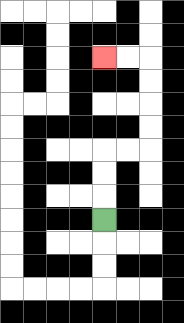{'start': '[4, 9]', 'end': '[4, 2]', 'path_directions': 'U,U,U,R,R,U,U,U,U,L,L', 'path_coordinates': '[[4, 9], [4, 8], [4, 7], [4, 6], [5, 6], [6, 6], [6, 5], [6, 4], [6, 3], [6, 2], [5, 2], [4, 2]]'}